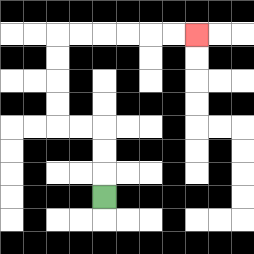{'start': '[4, 8]', 'end': '[8, 1]', 'path_directions': 'U,U,U,L,L,U,U,U,U,R,R,R,R,R,R', 'path_coordinates': '[[4, 8], [4, 7], [4, 6], [4, 5], [3, 5], [2, 5], [2, 4], [2, 3], [2, 2], [2, 1], [3, 1], [4, 1], [5, 1], [6, 1], [7, 1], [8, 1]]'}